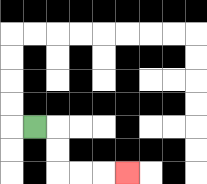{'start': '[1, 5]', 'end': '[5, 7]', 'path_directions': 'R,D,D,R,R,R', 'path_coordinates': '[[1, 5], [2, 5], [2, 6], [2, 7], [3, 7], [4, 7], [5, 7]]'}